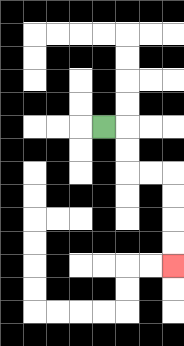{'start': '[4, 5]', 'end': '[7, 11]', 'path_directions': 'R,D,D,R,R,D,D,D,D', 'path_coordinates': '[[4, 5], [5, 5], [5, 6], [5, 7], [6, 7], [7, 7], [7, 8], [7, 9], [7, 10], [7, 11]]'}